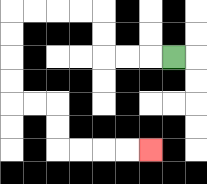{'start': '[7, 2]', 'end': '[6, 6]', 'path_directions': 'L,L,L,U,U,L,L,L,L,D,D,D,D,R,R,D,D,R,R,R,R', 'path_coordinates': '[[7, 2], [6, 2], [5, 2], [4, 2], [4, 1], [4, 0], [3, 0], [2, 0], [1, 0], [0, 0], [0, 1], [0, 2], [0, 3], [0, 4], [1, 4], [2, 4], [2, 5], [2, 6], [3, 6], [4, 6], [5, 6], [6, 6]]'}